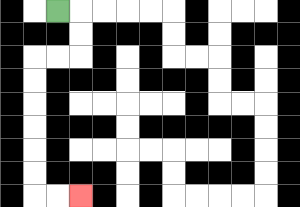{'start': '[2, 0]', 'end': '[3, 8]', 'path_directions': 'R,D,D,L,L,D,D,D,D,D,D,R,R', 'path_coordinates': '[[2, 0], [3, 0], [3, 1], [3, 2], [2, 2], [1, 2], [1, 3], [1, 4], [1, 5], [1, 6], [1, 7], [1, 8], [2, 8], [3, 8]]'}